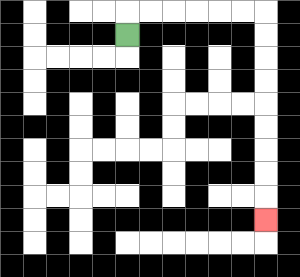{'start': '[5, 1]', 'end': '[11, 9]', 'path_directions': 'U,R,R,R,R,R,R,D,D,D,D,D,D,D,D,D', 'path_coordinates': '[[5, 1], [5, 0], [6, 0], [7, 0], [8, 0], [9, 0], [10, 0], [11, 0], [11, 1], [11, 2], [11, 3], [11, 4], [11, 5], [11, 6], [11, 7], [11, 8], [11, 9]]'}